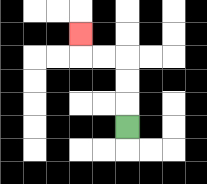{'start': '[5, 5]', 'end': '[3, 1]', 'path_directions': 'U,U,U,L,L,U', 'path_coordinates': '[[5, 5], [5, 4], [5, 3], [5, 2], [4, 2], [3, 2], [3, 1]]'}